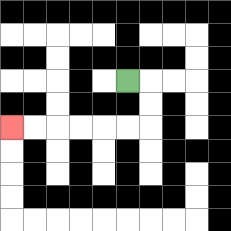{'start': '[5, 3]', 'end': '[0, 5]', 'path_directions': 'R,D,D,L,L,L,L,L,L', 'path_coordinates': '[[5, 3], [6, 3], [6, 4], [6, 5], [5, 5], [4, 5], [3, 5], [2, 5], [1, 5], [0, 5]]'}